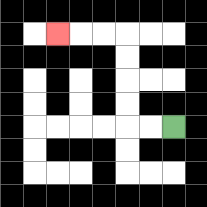{'start': '[7, 5]', 'end': '[2, 1]', 'path_directions': 'L,L,U,U,U,U,L,L,L', 'path_coordinates': '[[7, 5], [6, 5], [5, 5], [5, 4], [5, 3], [5, 2], [5, 1], [4, 1], [3, 1], [2, 1]]'}